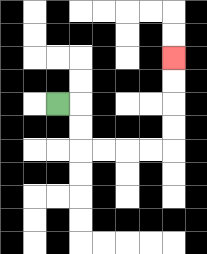{'start': '[2, 4]', 'end': '[7, 2]', 'path_directions': 'R,D,D,R,R,R,R,U,U,U,U', 'path_coordinates': '[[2, 4], [3, 4], [3, 5], [3, 6], [4, 6], [5, 6], [6, 6], [7, 6], [7, 5], [7, 4], [7, 3], [7, 2]]'}